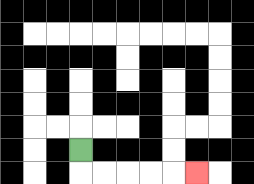{'start': '[3, 6]', 'end': '[8, 7]', 'path_directions': 'D,R,R,R,R,R', 'path_coordinates': '[[3, 6], [3, 7], [4, 7], [5, 7], [6, 7], [7, 7], [8, 7]]'}